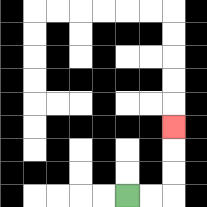{'start': '[5, 8]', 'end': '[7, 5]', 'path_directions': 'R,R,U,U,U', 'path_coordinates': '[[5, 8], [6, 8], [7, 8], [7, 7], [7, 6], [7, 5]]'}